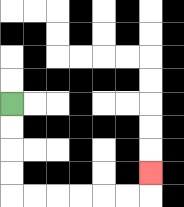{'start': '[0, 4]', 'end': '[6, 7]', 'path_directions': 'D,D,D,D,R,R,R,R,R,R,U', 'path_coordinates': '[[0, 4], [0, 5], [0, 6], [0, 7], [0, 8], [1, 8], [2, 8], [3, 8], [4, 8], [5, 8], [6, 8], [6, 7]]'}